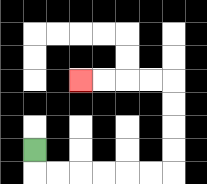{'start': '[1, 6]', 'end': '[3, 3]', 'path_directions': 'D,R,R,R,R,R,R,U,U,U,U,L,L,L,L', 'path_coordinates': '[[1, 6], [1, 7], [2, 7], [3, 7], [4, 7], [5, 7], [6, 7], [7, 7], [7, 6], [7, 5], [7, 4], [7, 3], [6, 3], [5, 3], [4, 3], [3, 3]]'}